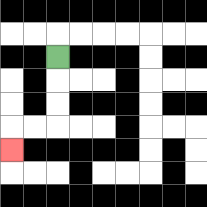{'start': '[2, 2]', 'end': '[0, 6]', 'path_directions': 'D,D,D,L,L,D', 'path_coordinates': '[[2, 2], [2, 3], [2, 4], [2, 5], [1, 5], [0, 5], [0, 6]]'}